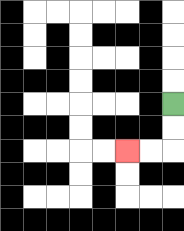{'start': '[7, 4]', 'end': '[5, 6]', 'path_directions': 'D,D,L,L', 'path_coordinates': '[[7, 4], [7, 5], [7, 6], [6, 6], [5, 6]]'}